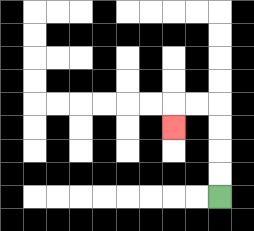{'start': '[9, 8]', 'end': '[7, 5]', 'path_directions': 'U,U,U,U,L,L,D', 'path_coordinates': '[[9, 8], [9, 7], [9, 6], [9, 5], [9, 4], [8, 4], [7, 4], [7, 5]]'}